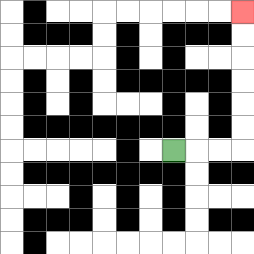{'start': '[7, 6]', 'end': '[10, 0]', 'path_directions': 'R,R,R,U,U,U,U,U,U', 'path_coordinates': '[[7, 6], [8, 6], [9, 6], [10, 6], [10, 5], [10, 4], [10, 3], [10, 2], [10, 1], [10, 0]]'}